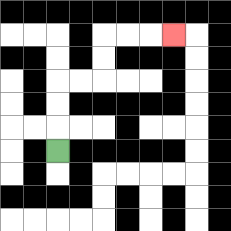{'start': '[2, 6]', 'end': '[7, 1]', 'path_directions': 'U,U,U,R,R,U,U,R,R,R', 'path_coordinates': '[[2, 6], [2, 5], [2, 4], [2, 3], [3, 3], [4, 3], [4, 2], [4, 1], [5, 1], [6, 1], [7, 1]]'}